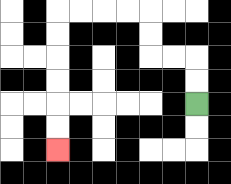{'start': '[8, 4]', 'end': '[2, 6]', 'path_directions': 'U,U,L,L,U,U,L,L,L,L,D,D,D,D,D,D', 'path_coordinates': '[[8, 4], [8, 3], [8, 2], [7, 2], [6, 2], [6, 1], [6, 0], [5, 0], [4, 0], [3, 0], [2, 0], [2, 1], [2, 2], [2, 3], [2, 4], [2, 5], [2, 6]]'}